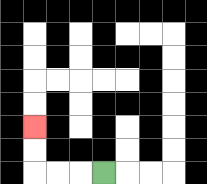{'start': '[4, 7]', 'end': '[1, 5]', 'path_directions': 'L,L,L,U,U', 'path_coordinates': '[[4, 7], [3, 7], [2, 7], [1, 7], [1, 6], [1, 5]]'}